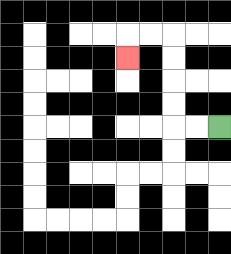{'start': '[9, 5]', 'end': '[5, 2]', 'path_directions': 'L,L,U,U,U,U,L,L,D', 'path_coordinates': '[[9, 5], [8, 5], [7, 5], [7, 4], [7, 3], [7, 2], [7, 1], [6, 1], [5, 1], [5, 2]]'}